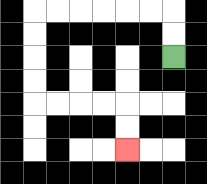{'start': '[7, 2]', 'end': '[5, 6]', 'path_directions': 'U,U,L,L,L,L,L,L,D,D,D,D,R,R,R,R,D,D', 'path_coordinates': '[[7, 2], [7, 1], [7, 0], [6, 0], [5, 0], [4, 0], [3, 0], [2, 0], [1, 0], [1, 1], [1, 2], [1, 3], [1, 4], [2, 4], [3, 4], [4, 4], [5, 4], [5, 5], [5, 6]]'}